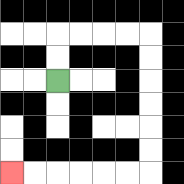{'start': '[2, 3]', 'end': '[0, 7]', 'path_directions': 'U,U,R,R,R,R,D,D,D,D,D,D,L,L,L,L,L,L', 'path_coordinates': '[[2, 3], [2, 2], [2, 1], [3, 1], [4, 1], [5, 1], [6, 1], [6, 2], [6, 3], [6, 4], [6, 5], [6, 6], [6, 7], [5, 7], [4, 7], [3, 7], [2, 7], [1, 7], [0, 7]]'}